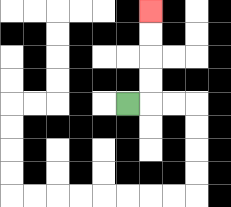{'start': '[5, 4]', 'end': '[6, 0]', 'path_directions': 'R,U,U,U,U', 'path_coordinates': '[[5, 4], [6, 4], [6, 3], [6, 2], [6, 1], [6, 0]]'}